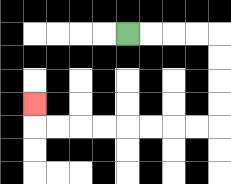{'start': '[5, 1]', 'end': '[1, 4]', 'path_directions': 'R,R,R,R,D,D,D,D,L,L,L,L,L,L,L,L,U', 'path_coordinates': '[[5, 1], [6, 1], [7, 1], [8, 1], [9, 1], [9, 2], [9, 3], [9, 4], [9, 5], [8, 5], [7, 5], [6, 5], [5, 5], [4, 5], [3, 5], [2, 5], [1, 5], [1, 4]]'}